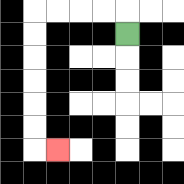{'start': '[5, 1]', 'end': '[2, 6]', 'path_directions': 'U,L,L,L,L,D,D,D,D,D,D,R', 'path_coordinates': '[[5, 1], [5, 0], [4, 0], [3, 0], [2, 0], [1, 0], [1, 1], [1, 2], [1, 3], [1, 4], [1, 5], [1, 6], [2, 6]]'}